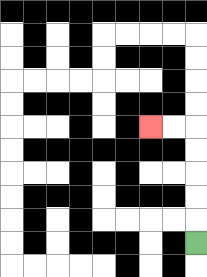{'start': '[8, 10]', 'end': '[6, 5]', 'path_directions': 'U,U,U,U,U,L,L', 'path_coordinates': '[[8, 10], [8, 9], [8, 8], [8, 7], [8, 6], [8, 5], [7, 5], [6, 5]]'}